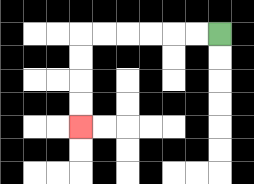{'start': '[9, 1]', 'end': '[3, 5]', 'path_directions': 'L,L,L,L,L,L,D,D,D,D', 'path_coordinates': '[[9, 1], [8, 1], [7, 1], [6, 1], [5, 1], [4, 1], [3, 1], [3, 2], [3, 3], [3, 4], [3, 5]]'}